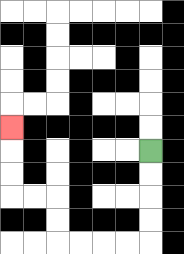{'start': '[6, 6]', 'end': '[0, 5]', 'path_directions': 'D,D,D,D,L,L,L,L,U,U,L,L,U,U,U', 'path_coordinates': '[[6, 6], [6, 7], [6, 8], [6, 9], [6, 10], [5, 10], [4, 10], [3, 10], [2, 10], [2, 9], [2, 8], [1, 8], [0, 8], [0, 7], [0, 6], [0, 5]]'}